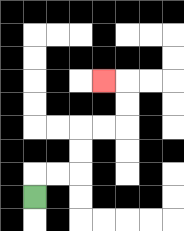{'start': '[1, 8]', 'end': '[4, 3]', 'path_directions': 'U,R,R,U,U,R,R,U,U,L', 'path_coordinates': '[[1, 8], [1, 7], [2, 7], [3, 7], [3, 6], [3, 5], [4, 5], [5, 5], [5, 4], [5, 3], [4, 3]]'}